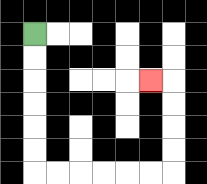{'start': '[1, 1]', 'end': '[6, 3]', 'path_directions': 'D,D,D,D,D,D,R,R,R,R,R,R,U,U,U,U,L', 'path_coordinates': '[[1, 1], [1, 2], [1, 3], [1, 4], [1, 5], [1, 6], [1, 7], [2, 7], [3, 7], [4, 7], [5, 7], [6, 7], [7, 7], [7, 6], [7, 5], [7, 4], [7, 3], [6, 3]]'}